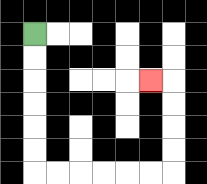{'start': '[1, 1]', 'end': '[6, 3]', 'path_directions': 'D,D,D,D,D,D,R,R,R,R,R,R,U,U,U,U,L', 'path_coordinates': '[[1, 1], [1, 2], [1, 3], [1, 4], [1, 5], [1, 6], [1, 7], [2, 7], [3, 7], [4, 7], [5, 7], [6, 7], [7, 7], [7, 6], [7, 5], [7, 4], [7, 3], [6, 3]]'}